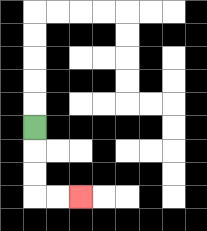{'start': '[1, 5]', 'end': '[3, 8]', 'path_directions': 'D,D,D,R,R', 'path_coordinates': '[[1, 5], [1, 6], [1, 7], [1, 8], [2, 8], [3, 8]]'}